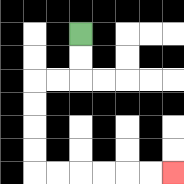{'start': '[3, 1]', 'end': '[7, 7]', 'path_directions': 'D,D,L,L,D,D,D,D,R,R,R,R,R,R', 'path_coordinates': '[[3, 1], [3, 2], [3, 3], [2, 3], [1, 3], [1, 4], [1, 5], [1, 6], [1, 7], [2, 7], [3, 7], [4, 7], [5, 7], [6, 7], [7, 7]]'}